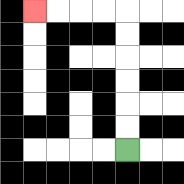{'start': '[5, 6]', 'end': '[1, 0]', 'path_directions': 'U,U,U,U,U,U,L,L,L,L', 'path_coordinates': '[[5, 6], [5, 5], [5, 4], [5, 3], [5, 2], [5, 1], [5, 0], [4, 0], [3, 0], [2, 0], [1, 0]]'}